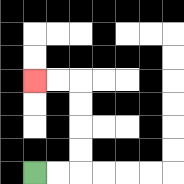{'start': '[1, 7]', 'end': '[1, 3]', 'path_directions': 'R,R,U,U,U,U,L,L', 'path_coordinates': '[[1, 7], [2, 7], [3, 7], [3, 6], [3, 5], [3, 4], [3, 3], [2, 3], [1, 3]]'}